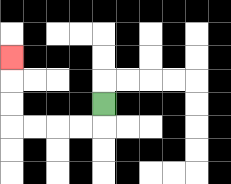{'start': '[4, 4]', 'end': '[0, 2]', 'path_directions': 'D,L,L,L,L,U,U,U', 'path_coordinates': '[[4, 4], [4, 5], [3, 5], [2, 5], [1, 5], [0, 5], [0, 4], [0, 3], [0, 2]]'}